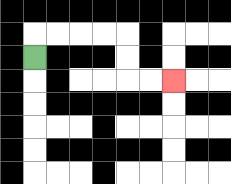{'start': '[1, 2]', 'end': '[7, 3]', 'path_directions': 'U,R,R,R,R,D,D,R,R', 'path_coordinates': '[[1, 2], [1, 1], [2, 1], [3, 1], [4, 1], [5, 1], [5, 2], [5, 3], [6, 3], [7, 3]]'}